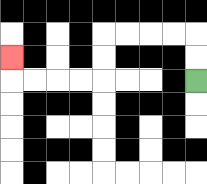{'start': '[8, 3]', 'end': '[0, 2]', 'path_directions': 'U,U,L,L,L,L,D,D,L,L,L,L,U', 'path_coordinates': '[[8, 3], [8, 2], [8, 1], [7, 1], [6, 1], [5, 1], [4, 1], [4, 2], [4, 3], [3, 3], [2, 3], [1, 3], [0, 3], [0, 2]]'}